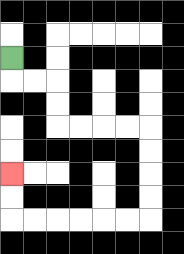{'start': '[0, 2]', 'end': '[0, 7]', 'path_directions': 'D,R,R,D,D,R,R,R,R,D,D,D,D,L,L,L,L,L,L,U,U', 'path_coordinates': '[[0, 2], [0, 3], [1, 3], [2, 3], [2, 4], [2, 5], [3, 5], [4, 5], [5, 5], [6, 5], [6, 6], [6, 7], [6, 8], [6, 9], [5, 9], [4, 9], [3, 9], [2, 9], [1, 9], [0, 9], [0, 8], [0, 7]]'}